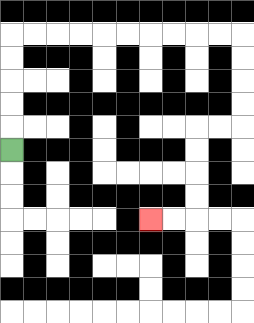{'start': '[0, 6]', 'end': '[6, 9]', 'path_directions': 'U,U,U,U,U,R,R,R,R,R,R,R,R,R,R,D,D,D,D,L,L,D,D,D,D,L,L', 'path_coordinates': '[[0, 6], [0, 5], [0, 4], [0, 3], [0, 2], [0, 1], [1, 1], [2, 1], [3, 1], [4, 1], [5, 1], [6, 1], [7, 1], [8, 1], [9, 1], [10, 1], [10, 2], [10, 3], [10, 4], [10, 5], [9, 5], [8, 5], [8, 6], [8, 7], [8, 8], [8, 9], [7, 9], [6, 9]]'}